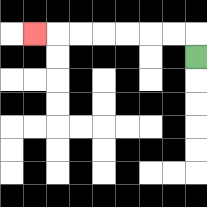{'start': '[8, 2]', 'end': '[1, 1]', 'path_directions': 'U,L,L,L,L,L,L,L', 'path_coordinates': '[[8, 2], [8, 1], [7, 1], [6, 1], [5, 1], [4, 1], [3, 1], [2, 1], [1, 1]]'}